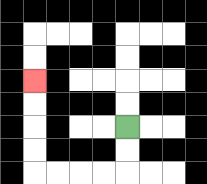{'start': '[5, 5]', 'end': '[1, 3]', 'path_directions': 'D,D,L,L,L,L,U,U,U,U', 'path_coordinates': '[[5, 5], [5, 6], [5, 7], [4, 7], [3, 7], [2, 7], [1, 7], [1, 6], [1, 5], [1, 4], [1, 3]]'}